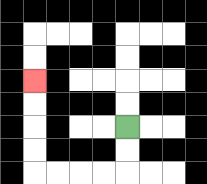{'start': '[5, 5]', 'end': '[1, 3]', 'path_directions': 'D,D,L,L,L,L,U,U,U,U', 'path_coordinates': '[[5, 5], [5, 6], [5, 7], [4, 7], [3, 7], [2, 7], [1, 7], [1, 6], [1, 5], [1, 4], [1, 3]]'}